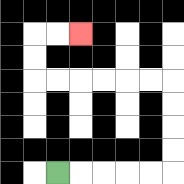{'start': '[2, 7]', 'end': '[3, 1]', 'path_directions': 'R,R,R,R,R,U,U,U,U,L,L,L,L,L,L,U,U,R,R', 'path_coordinates': '[[2, 7], [3, 7], [4, 7], [5, 7], [6, 7], [7, 7], [7, 6], [7, 5], [7, 4], [7, 3], [6, 3], [5, 3], [4, 3], [3, 3], [2, 3], [1, 3], [1, 2], [1, 1], [2, 1], [3, 1]]'}